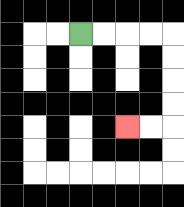{'start': '[3, 1]', 'end': '[5, 5]', 'path_directions': 'R,R,R,R,D,D,D,D,L,L', 'path_coordinates': '[[3, 1], [4, 1], [5, 1], [6, 1], [7, 1], [7, 2], [7, 3], [7, 4], [7, 5], [6, 5], [5, 5]]'}